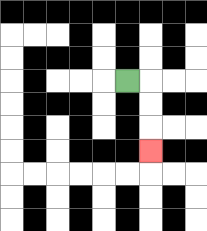{'start': '[5, 3]', 'end': '[6, 6]', 'path_directions': 'R,D,D,D', 'path_coordinates': '[[5, 3], [6, 3], [6, 4], [6, 5], [6, 6]]'}